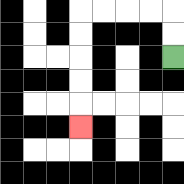{'start': '[7, 2]', 'end': '[3, 5]', 'path_directions': 'U,U,L,L,L,L,D,D,D,D,D', 'path_coordinates': '[[7, 2], [7, 1], [7, 0], [6, 0], [5, 0], [4, 0], [3, 0], [3, 1], [3, 2], [3, 3], [3, 4], [3, 5]]'}